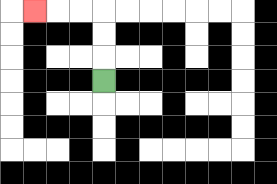{'start': '[4, 3]', 'end': '[1, 0]', 'path_directions': 'U,U,U,L,L,L', 'path_coordinates': '[[4, 3], [4, 2], [4, 1], [4, 0], [3, 0], [2, 0], [1, 0]]'}